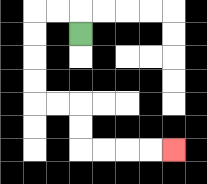{'start': '[3, 1]', 'end': '[7, 6]', 'path_directions': 'U,L,L,D,D,D,D,R,R,D,D,R,R,R,R', 'path_coordinates': '[[3, 1], [3, 0], [2, 0], [1, 0], [1, 1], [1, 2], [1, 3], [1, 4], [2, 4], [3, 4], [3, 5], [3, 6], [4, 6], [5, 6], [6, 6], [7, 6]]'}